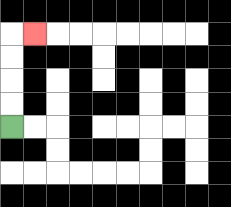{'start': '[0, 5]', 'end': '[1, 1]', 'path_directions': 'U,U,U,U,R', 'path_coordinates': '[[0, 5], [0, 4], [0, 3], [0, 2], [0, 1], [1, 1]]'}